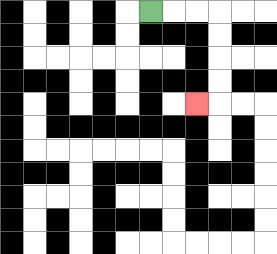{'start': '[6, 0]', 'end': '[8, 4]', 'path_directions': 'R,R,R,D,D,D,D,L', 'path_coordinates': '[[6, 0], [7, 0], [8, 0], [9, 0], [9, 1], [9, 2], [9, 3], [9, 4], [8, 4]]'}